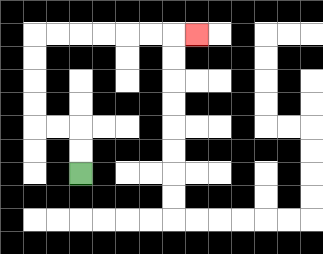{'start': '[3, 7]', 'end': '[8, 1]', 'path_directions': 'U,U,L,L,U,U,U,U,R,R,R,R,R,R,R', 'path_coordinates': '[[3, 7], [3, 6], [3, 5], [2, 5], [1, 5], [1, 4], [1, 3], [1, 2], [1, 1], [2, 1], [3, 1], [4, 1], [5, 1], [6, 1], [7, 1], [8, 1]]'}